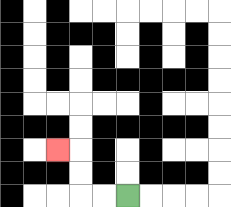{'start': '[5, 8]', 'end': '[2, 6]', 'path_directions': 'L,L,U,U,L', 'path_coordinates': '[[5, 8], [4, 8], [3, 8], [3, 7], [3, 6], [2, 6]]'}